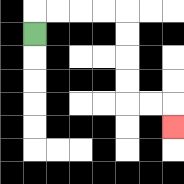{'start': '[1, 1]', 'end': '[7, 5]', 'path_directions': 'U,R,R,R,R,D,D,D,D,R,R,D', 'path_coordinates': '[[1, 1], [1, 0], [2, 0], [3, 0], [4, 0], [5, 0], [5, 1], [5, 2], [5, 3], [5, 4], [6, 4], [7, 4], [7, 5]]'}